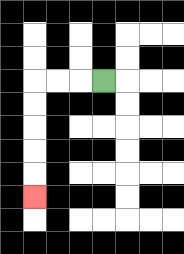{'start': '[4, 3]', 'end': '[1, 8]', 'path_directions': 'L,L,L,D,D,D,D,D', 'path_coordinates': '[[4, 3], [3, 3], [2, 3], [1, 3], [1, 4], [1, 5], [1, 6], [1, 7], [1, 8]]'}